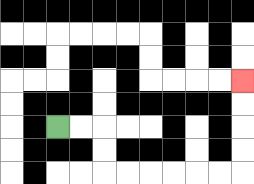{'start': '[2, 5]', 'end': '[10, 3]', 'path_directions': 'R,R,D,D,R,R,R,R,R,R,U,U,U,U', 'path_coordinates': '[[2, 5], [3, 5], [4, 5], [4, 6], [4, 7], [5, 7], [6, 7], [7, 7], [8, 7], [9, 7], [10, 7], [10, 6], [10, 5], [10, 4], [10, 3]]'}